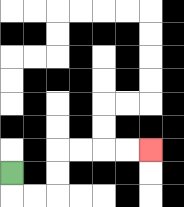{'start': '[0, 7]', 'end': '[6, 6]', 'path_directions': 'D,R,R,U,U,R,R,R,R', 'path_coordinates': '[[0, 7], [0, 8], [1, 8], [2, 8], [2, 7], [2, 6], [3, 6], [4, 6], [5, 6], [6, 6]]'}